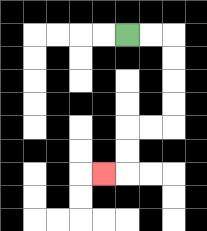{'start': '[5, 1]', 'end': '[4, 7]', 'path_directions': 'R,R,D,D,D,D,L,L,D,D,L', 'path_coordinates': '[[5, 1], [6, 1], [7, 1], [7, 2], [7, 3], [7, 4], [7, 5], [6, 5], [5, 5], [5, 6], [5, 7], [4, 7]]'}